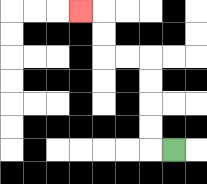{'start': '[7, 6]', 'end': '[3, 0]', 'path_directions': 'L,U,U,U,U,L,L,U,U,L', 'path_coordinates': '[[7, 6], [6, 6], [6, 5], [6, 4], [6, 3], [6, 2], [5, 2], [4, 2], [4, 1], [4, 0], [3, 0]]'}